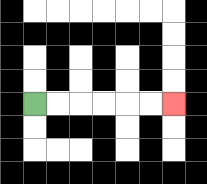{'start': '[1, 4]', 'end': '[7, 4]', 'path_directions': 'R,R,R,R,R,R', 'path_coordinates': '[[1, 4], [2, 4], [3, 4], [4, 4], [5, 4], [6, 4], [7, 4]]'}